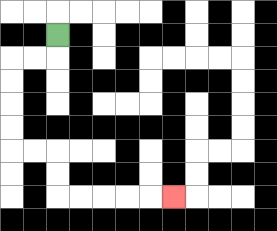{'start': '[2, 1]', 'end': '[7, 8]', 'path_directions': 'D,L,L,D,D,D,D,R,R,D,D,R,R,R,R,R', 'path_coordinates': '[[2, 1], [2, 2], [1, 2], [0, 2], [0, 3], [0, 4], [0, 5], [0, 6], [1, 6], [2, 6], [2, 7], [2, 8], [3, 8], [4, 8], [5, 8], [6, 8], [7, 8]]'}